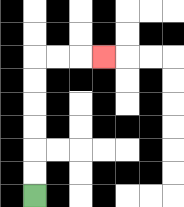{'start': '[1, 8]', 'end': '[4, 2]', 'path_directions': 'U,U,U,U,U,U,R,R,R', 'path_coordinates': '[[1, 8], [1, 7], [1, 6], [1, 5], [1, 4], [1, 3], [1, 2], [2, 2], [3, 2], [4, 2]]'}